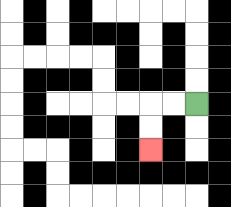{'start': '[8, 4]', 'end': '[6, 6]', 'path_directions': 'L,L,D,D', 'path_coordinates': '[[8, 4], [7, 4], [6, 4], [6, 5], [6, 6]]'}